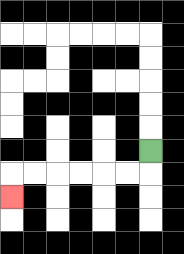{'start': '[6, 6]', 'end': '[0, 8]', 'path_directions': 'D,L,L,L,L,L,L,D', 'path_coordinates': '[[6, 6], [6, 7], [5, 7], [4, 7], [3, 7], [2, 7], [1, 7], [0, 7], [0, 8]]'}